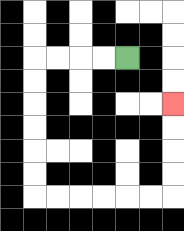{'start': '[5, 2]', 'end': '[7, 4]', 'path_directions': 'L,L,L,L,D,D,D,D,D,D,R,R,R,R,R,R,U,U,U,U', 'path_coordinates': '[[5, 2], [4, 2], [3, 2], [2, 2], [1, 2], [1, 3], [1, 4], [1, 5], [1, 6], [1, 7], [1, 8], [2, 8], [3, 8], [4, 8], [5, 8], [6, 8], [7, 8], [7, 7], [7, 6], [7, 5], [7, 4]]'}